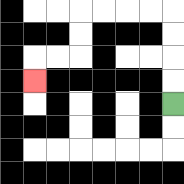{'start': '[7, 4]', 'end': '[1, 3]', 'path_directions': 'U,U,U,U,L,L,L,L,D,D,L,L,D', 'path_coordinates': '[[7, 4], [7, 3], [7, 2], [7, 1], [7, 0], [6, 0], [5, 0], [4, 0], [3, 0], [3, 1], [3, 2], [2, 2], [1, 2], [1, 3]]'}